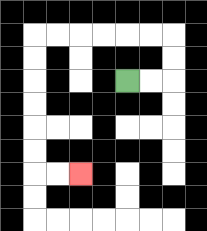{'start': '[5, 3]', 'end': '[3, 7]', 'path_directions': 'R,R,U,U,L,L,L,L,L,L,D,D,D,D,D,D,R,R', 'path_coordinates': '[[5, 3], [6, 3], [7, 3], [7, 2], [7, 1], [6, 1], [5, 1], [4, 1], [3, 1], [2, 1], [1, 1], [1, 2], [1, 3], [1, 4], [1, 5], [1, 6], [1, 7], [2, 7], [3, 7]]'}